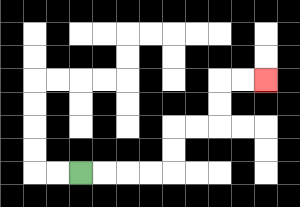{'start': '[3, 7]', 'end': '[11, 3]', 'path_directions': 'R,R,R,R,U,U,R,R,U,U,R,R', 'path_coordinates': '[[3, 7], [4, 7], [5, 7], [6, 7], [7, 7], [7, 6], [7, 5], [8, 5], [9, 5], [9, 4], [9, 3], [10, 3], [11, 3]]'}